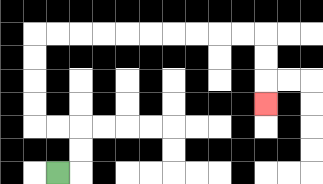{'start': '[2, 7]', 'end': '[11, 4]', 'path_directions': 'R,U,U,L,L,U,U,U,U,R,R,R,R,R,R,R,R,R,R,D,D,D', 'path_coordinates': '[[2, 7], [3, 7], [3, 6], [3, 5], [2, 5], [1, 5], [1, 4], [1, 3], [1, 2], [1, 1], [2, 1], [3, 1], [4, 1], [5, 1], [6, 1], [7, 1], [8, 1], [9, 1], [10, 1], [11, 1], [11, 2], [11, 3], [11, 4]]'}